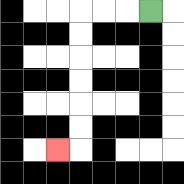{'start': '[6, 0]', 'end': '[2, 6]', 'path_directions': 'L,L,L,D,D,D,D,D,D,L', 'path_coordinates': '[[6, 0], [5, 0], [4, 0], [3, 0], [3, 1], [3, 2], [3, 3], [3, 4], [3, 5], [3, 6], [2, 6]]'}